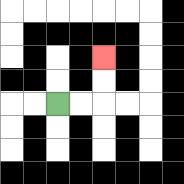{'start': '[2, 4]', 'end': '[4, 2]', 'path_directions': 'R,R,U,U', 'path_coordinates': '[[2, 4], [3, 4], [4, 4], [4, 3], [4, 2]]'}